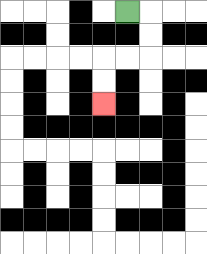{'start': '[5, 0]', 'end': '[4, 4]', 'path_directions': 'R,D,D,L,L,D,D', 'path_coordinates': '[[5, 0], [6, 0], [6, 1], [6, 2], [5, 2], [4, 2], [4, 3], [4, 4]]'}